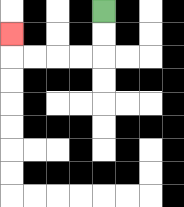{'start': '[4, 0]', 'end': '[0, 1]', 'path_directions': 'D,D,L,L,L,L,U', 'path_coordinates': '[[4, 0], [4, 1], [4, 2], [3, 2], [2, 2], [1, 2], [0, 2], [0, 1]]'}